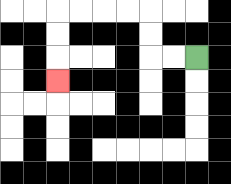{'start': '[8, 2]', 'end': '[2, 3]', 'path_directions': 'L,L,U,U,L,L,L,L,D,D,D', 'path_coordinates': '[[8, 2], [7, 2], [6, 2], [6, 1], [6, 0], [5, 0], [4, 0], [3, 0], [2, 0], [2, 1], [2, 2], [2, 3]]'}